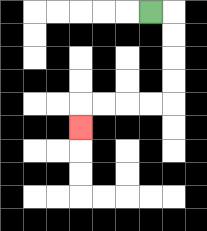{'start': '[6, 0]', 'end': '[3, 5]', 'path_directions': 'R,D,D,D,D,L,L,L,L,D', 'path_coordinates': '[[6, 0], [7, 0], [7, 1], [7, 2], [7, 3], [7, 4], [6, 4], [5, 4], [4, 4], [3, 4], [3, 5]]'}